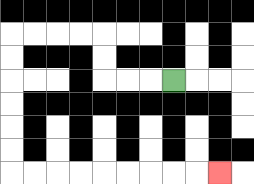{'start': '[7, 3]', 'end': '[9, 7]', 'path_directions': 'L,L,L,U,U,L,L,L,L,D,D,D,D,D,D,R,R,R,R,R,R,R,R,R', 'path_coordinates': '[[7, 3], [6, 3], [5, 3], [4, 3], [4, 2], [4, 1], [3, 1], [2, 1], [1, 1], [0, 1], [0, 2], [0, 3], [0, 4], [0, 5], [0, 6], [0, 7], [1, 7], [2, 7], [3, 7], [4, 7], [5, 7], [6, 7], [7, 7], [8, 7], [9, 7]]'}